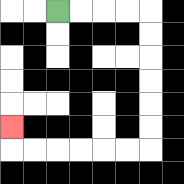{'start': '[2, 0]', 'end': '[0, 5]', 'path_directions': 'R,R,R,R,D,D,D,D,D,D,L,L,L,L,L,L,U', 'path_coordinates': '[[2, 0], [3, 0], [4, 0], [5, 0], [6, 0], [6, 1], [6, 2], [6, 3], [6, 4], [6, 5], [6, 6], [5, 6], [4, 6], [3, 6], [2, 6], [1, 6], [0, 6], [0, 5]]'}